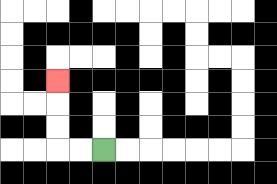{'start': '[4, 6]', 'end': '[2, 3]', 'path_directions': 'L,L,U,U,U', 'path_coordinates': '[[4, 6], [3, 6], [2, 6], [2, 5], [2, 4], [2, 3]]'}